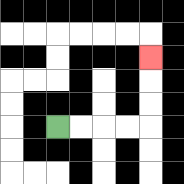{'start': '[2, 5]', 'end': '[6, 2]', 'path_directions': 'R,R,R,R,U,U,U', 'path_coordinates': '[[2, 5], [3, 5], [4, 5], [5, 5], [6, 5], [6, 4], [6, 3], [6, 2]]'}